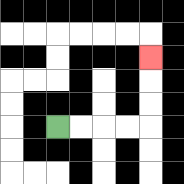{'start': '[2, 5]', 'end': '[6, 2]', 'path_directions': 'R,R,R,R,U,U,U', 'path_coordinates': '[[2, 5], [3, 5], [4, 5], [5, 5], [6, 5], [6, 4], [6, 3], [6, 2]]'}